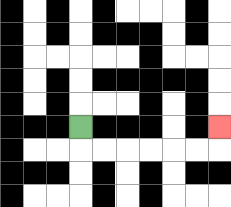{'start': '[3, 5]', 'end': '[9, 5]', 'path_directions': 'D,R,R,R,R,R,R,U', 'path_coordinates': '[[3, 5], [3, 6], [4, 6], [5, 6], [6, 6], [7, 6], [8, 6], [9, 6], [9, 5]]'}